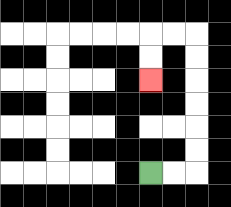{'start': '[6, 7]', 'end': '[6, 3]', 'path_directions': 'R,R,U,U,U,U,U,U,L,L,D,D', 'path_coordinates': '[[6, 7], [7, 7], [8, 7], [8, 6], [8, 5], [8, 4], [8, 3], [8, 2], [8, 1], [7, 1], [6, 1], [6, 2], [6, 3]]'}